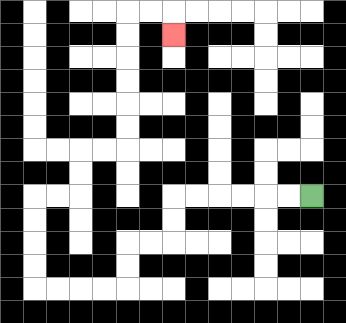{'start': '[13, 8]', 'end': '[7, 1]', 'path_directions': 'L,L,L,L,L,L,D,D,L,L,D,D,L,L,L,L,U,U,U,U,R,R,U,U,R,R,U,U,U,U,U,U,R,R,D', 'path_coordinates': '[[13, 8], [12, 8], [11, 8], [10, 8], [9, 8], [8, 8], [7, 8], [7, 9], [7, 10], [6, 10], [5, 10], [5, 11], [5, 12], [4, 12], [3, 12], [2, 12], [1, 12], [1, 11], [1, 10], [1, 9], [1, 8], [2, 8], [3, 8], [3, 7], [3, 6], [4, 6], [5, 6], [5, 5], [5, 4], [5, 3], [5, 2], [5, 1], [5, 0], [6, 0], [7, 0], [7, 1]]'}